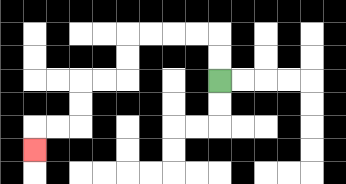{'start': '[9, 3]', 'end': '[1, 6]', 'path_directions': 'U,U,L,L,L,L,D,D,L,L,D,D,L,L,D', 'path_coordinates': '[[9, 3], [9, 2], [9, 1], [8, 1], [7, 1], [6, 1], [5, 1], [5, 2], [5, 3], [4, 3], [3, 3], [3, 4], [3, 5], [2, 5], [1, 5], [1, 6]]'}